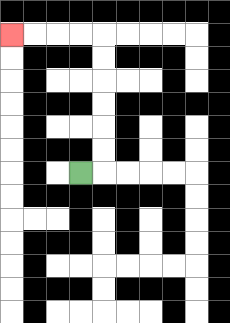{'start': '[3, 7]', 'end': '[0, 1]', 'path_directions': 'R,U,U,U,U,U,U,L,L,L,L', 'path_coordinates': '[[3, 7], [4, 7], [4, 6], [4, 5], [4, 4], [4, 3], [4, 2], [4, 1], [3, 1], [2, 1], [1, 1], [0, 1]]'}